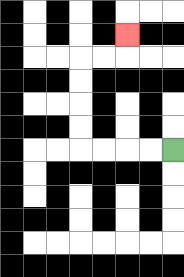{'start': '[7, 6]', 'end': '[5, 1]', 'path_directions': 'L,L,L,L,U,U,U,U,R,R,U', 'path_coordinates': '[[7, 6], [6, 6], [5, 6], [4, 6], [3, 6], [3, 5], [3, 4], [3, 3], [3, 2], [4, 2], [5, 2], [5, 1]]'}